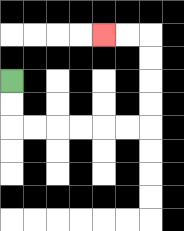{'start': '[0, 3]', 'end': '[4, 1]', 'path_directions': 'D,D,R,R,R,R,R,R,U,U,U,U,L,L', 'path_coordinates': '[[0, 3], [0, 4], [0, 5], [1, 5], [2, 5], [3, 5], [4, 5], [5, 5], [6, 5], [6, 4], [6, 3], [6, 2], [6, 1], [5, 1], [4, 1]]'}